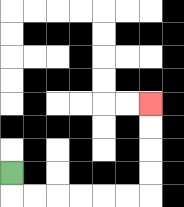{'start': '[0, 7]', 'end': '[6, 4]', 'path_directions': 'D,R,R,R,R,R,R,U,U,U,U', 'path_coordinates': '[[0, 7], [0, 8], [1, 8], [2, 8], [3, 8], [4, 8], [5, 8], [6, 8], [6, 7], [6, 6], [6, 5], [6, 4]]'}